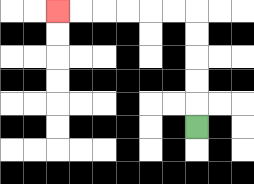{'start': '[8, 5]', 'end': '[2, 0]', 'path_directions': 'U,U,U,U,U,L,L,L,L,L,L', 'path_coordinates': '[[8, 5], [8, 4], [8, 3], [8, 2], [8, 1], [8, 0], [7, 0], [6, 0], [5, 0], [4, 0], [3, 0], [2, 0]]'}